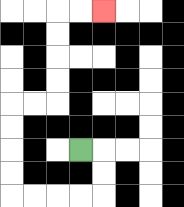{'start': '[3, 6]', 'end': '[4, 0]', 'path_directions': 'R,D,D,L,L,L,L,U,U,U,U,R,R,U,U,U,U,R,R', 'path_coordinates': '[[3, 6], [4, 6], [4, 7], [4, 8], [3, 8], [2, 8], [1, 8], [0, 8], [0, 7], [0, 6], [0, 5], [0, 4], [1, 4], [2, 4], [2, 3], [2, 2], [2, 1], [2, 0], [3, 0], [4, 0]]'}